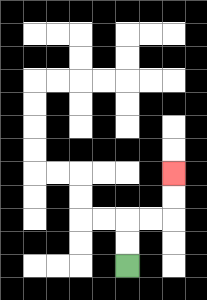{'start': '[5, 11]', 'end': '[7, 7]', 'path_directions': 'U,U,R,R,U,U', 'path_coordinates': '[[5, 11], [5, 10], [5, 9], [6, 9], [7, 9], [7, 8], [7, 7]]'}